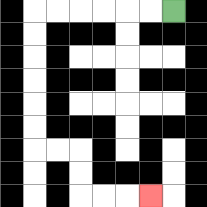{'start': '[7, 0]', 'end': '[6, 8]', 'path_directions': 'L,L,L,L,L,L,D,D,D,D,D,D,R,R,D,D,R,R,R', 'path_coordinates': '[[7, 0], [6, 0], [5, 0], [4, 0], [3, 0], [2, 0], [1, 0], [1, 1], [1, 2], [1, 3], [1, 4], [1, 5], [1, 6], [2, 6], [3, 6], [3, 7], [3, 8], [4, 8], [5, 8], [6, 8]]'}